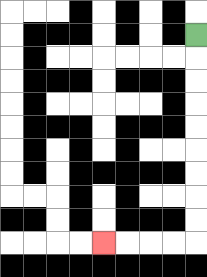{'start': '[8, 1]', 'end': '[4, 10]', 'path_directions': 'D,D,D,D,D,D,D,D,D,L,L,L,L', 'path_coordinates': '[[8, 1], [8, 2], [8, 3], [8, 4], [8, 5], [8, 6], [8, 7], [8, 8], [8, 9], [8, 10], [7, 10], [6, 10], [5, 10], [4, 10]]'}